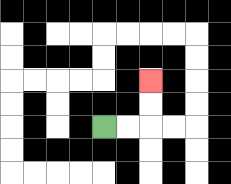{'start': '[4, 5]', 'end': '[6, 3]', 'path_directions': 'R,R,U,U', 'path_coordinates': '[[4, 5], [5, 5], [6, 5], [6, 4], [6, 3]]'}